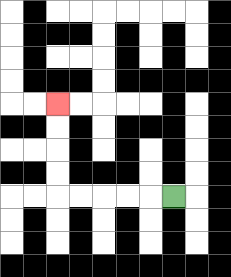{'start': '[7, 8]', 'end': '[2, 4]', 'path_directions': 'L,L,L,L,L,U,U,U,U', 'path_coordinates': '[[7, 8], [6, 8], [5, 8], [4, 8], [3, 8], [2, 8], [2, 7], [2, 6], [2, 5], [2, 4]]'}